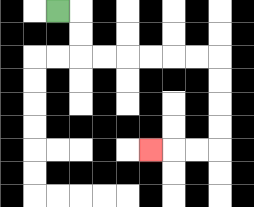{'start': '[2, 0]', 'end': '[6, 6]', 'path_directions': 'R,D,D,R,R,R,R,R,R,D,D,D,D,L,L,L', 'path_coordinates': '[[2, 0], [3, 0], [3, 1], [3, 2], [4, 2], [5, 2], [6, 2], [7, 2], [8, 2], [9, 2], [9, 3], [9, 4], [9, 5], [9, 6], [8, 6], [7, 6], [6, 6]]'}